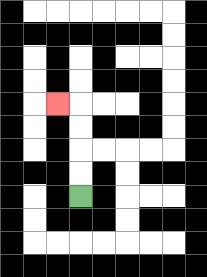{'start': '[3, 8]', 'end': '[2, 4]', 'path_directions': 'U,U,U,U,L', 'path_coordinates': '[[3, 8], [3, 7], [3, 6], [3, 5], [3, 4], [2, 4]]'}